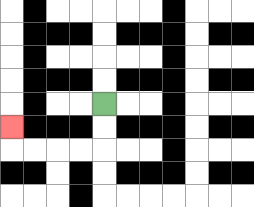{'start': '[4, 4]', 'end': '[0, 5]', 'path_directions': 'D,D,L,L,L,L,U', 'path_coordinates': '[[4, 4], [4, 5], [4, 6], [3, 6], [2, 6], [1, 6], [0, 6], [0, 5]]'}